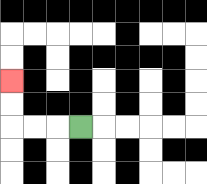{'start': '[3, 5]', 'end': '[0, 3]', 'path_directions': 'L,L,L,U,U', 'path_coordinates': '[[3, 5], [2, 5], [1, 5], [0, 5], [0, 4], [0, 3]]'}